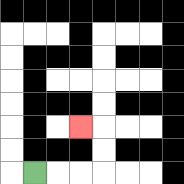{'start': '[1, 7]', 'end': '[3, 5]', 'path_directions': 'R,R,R,U,U,L', 'path_coordinates': '[[1, 7], [2, 7], [3, 7], [4, 7], [4, 6], [4, 5], [3, 5]]'}